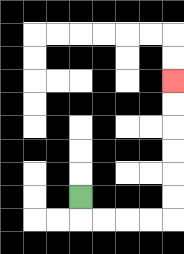{'start': '[3, 8]', 'end': '[7, 3]', 'path_directions': 'D,R,R,R,R,U,U,U,U,U,U', 'path_coordinates': '[[3, 8], [3, 9], [4, 9], [5, 9], [6, 9], [7, 9], [7, 8], [7, 7], [7, 6], [7, 5], [7, 4], [7, 3]]'}